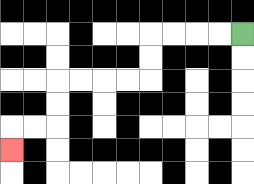{'start': '[10, 1]', 'end': '[0, 6]', 'path_directions': 'L,L,L,L,D,D,L,L,L,L,D,D,L,L,D', 'path_coordinates': '[[10, 1], [9, 1], [8, 1], [7, 1], [6, 1], [6, 2], [6, 3], [5, 3], [4, 3], [3, 3], [2, 3], [2, 4], [2, 5], [1, 5], [0, 5], [0, 6]]'}